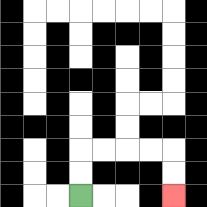{'start': '[3, 8]', 'end': '[7, 8]', 'path_directions': 'U,U,R,R,R,R,D,D', 'path_coordinates': '[[3, 8], [3, 7], [3, 6], [4, 6], [5, 6], [6, 6], [7, 6], [7, 7], [7, 8]]'}